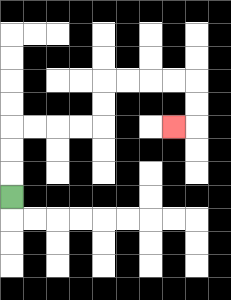{'start': '[0, 8]', 'end': '[7, 5]', 'path_directions': 'U,U,U,R,R,R,R,U,U,R,R,R,R,D,D,L', 'path_coordinates': '[[0, 8], [0, 7], [0, 6], [0, 5], [1, 5], [2, 5], [3, 5], [4, 5], [4, 4], [4, 3], [5, 3], [6, 3], [7, 3], [8, 3], [8, 4], [8, 5], [7, 5]]'}